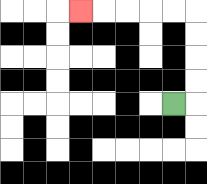{'start': '[7, 4]', 'end': '[3, 0]', 'path_directions': 'R,U,U,U,U,L,L,L,L,L', 'path_coordinates': '[[7, 4], [8, 4], [8, 3], [8, 2], [8, 1], [8, 0], [7, 0], [6, 0], [5, 0], [4, 0], [3, 0]]'}